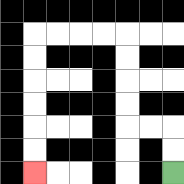{'start': '[7, 7]', 'end': '[1, 7]', 'path_directions': 'U,U,L,L,U,U,U,U,L,L,L,L,D,D,D,D,D,D', 'path_coordinates': '[[7, 7], [7, 6], [7, 5], [6, 5], [5, 5], [5, 4], [5, 3], [5, 2], [5, 1], [4, 1], [3, 1], [2, 1], [1, 1], [1, 2], [1, 3], [1, 4], [1, 5], [1, 6], [1, 7]]'}